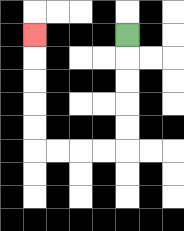{'start': '[5, 1]', 'end': '[1, 1]', 'path_directions': 'D,D,D,D,D,L,L,L,L,U,U,U,U,U', 'path_coordinates': '[[5, 1], [5, 2], [5, 3], [5, 4], [5, 5], [5, 6], [4, 6], [3, 6], [2, 6], [1, 6], [1, 5], [1, 4], [1, 3], [1, 2], [1, 1]]'}